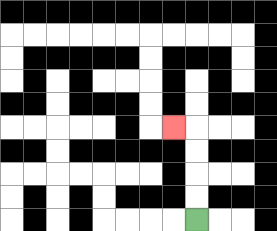{'start': '[8, 9]', 'end': '[7, 5]', 'path_directions': 'U,U,U,U,L', 'path_coordinates': '[[8, 9], [8, 8], [8, 7], [8, 6], [8, 5], [7, 5]]'}